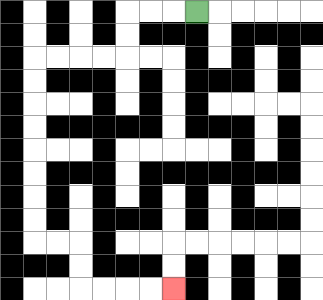{'start': '[8, 0]', 'end': '[7, 12]', 'path_directions': 'L,L,L,D,D,L,L,L,L,D,D,D,D,D,D,D,D,R,R,D,D,R,R,R,R', 'path_coordinates': '[[8, 0], [7, 0], [6, 0], [5, 0], [5, 1], [5, 2], [4, 2], [3, 2], [2, 2], [1, 2], [1, 3], [1, 4], [1, 5], [1, 6], [1, 7], [1, 8], [1, 9], [1, 10], [2, 10], [3, 10], [3, 11], [3, 12], [4, 12], [5, 12], [6, 12], [7, 12]]'}